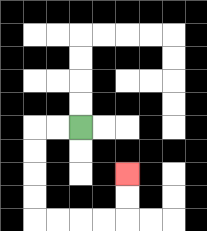{'start': '[3, 5]', 'end': '[5, 7]', 'path_directions': 'L,L,D,D,D,D,R,R,R,R,U,U', 'path_coordinates': '[[3, 5], [2, 5], [1, 5], [1, 6], [1, 7], [1, 8], [1, 9], [2, 9], [3, 9], [4, 9], [5, 9], [5, 8], [5, 7]]'}